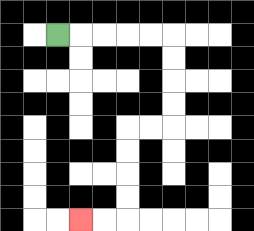{'start': '[2, 1]', 'end': '[3, 9]', 'path_directions': 'R,R,R,R,R,D,D,D,D,L,L,D,D,D,D,L,L', 'path_coordinates': '[[2, 1], [3, 1], [4, 1], [5, 1], [6, 1], [7, 1], [7, 2], [7, 3], [7, 4], [7, 5], [6, 5], [5, 5], [5, 6], [5, 7], [5, 8], [5, 9], [4, 9], [3, 9]]'}